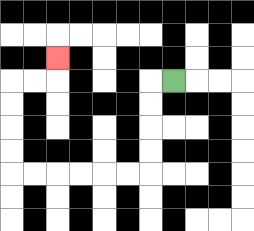{'start': '[7, 3]', 'end': '[2, 2]', 'path_directions': 'L,D,D,D,D,L,L,L,L,L,L,U,U,U,U,R,R,U', 'path_coordinates': '[[7, 3], [6, 3], [6, 4], [6, 5], [6, 6], [6, 7], [5, 7], [4, 7], [3, 7], [2, 7], [1, 7], [0, 7], [0, 6], [0, 5], [0, 4], [0, 3], [1, 3], [2, 3], [2, 2]]'}